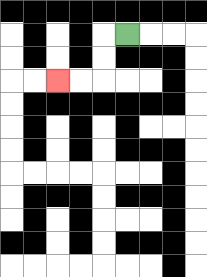{'start': '[5, 1]', 'end': '[2, 3]', 'path_directions': 'L,D,D,L,L', 'path_coordinates': '[[5, 1], [4, 1], [4, 2], [4, 3], [3, 3], [2, 3]]'}